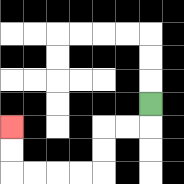{'start': '[6, 4]', 'end': '[0, 5]', 'path_directions': 'D,L,L,D,D,L,L,L,L,U,U', 'path_coordinates': '[[6, 4], [6, 5], [5, 5], [4, 5], [4, 6], [4, 7], [3, 7], [2, 7], [1, 7], [0, 7], [0, 6], [0, 5]]'}